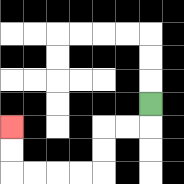{'start': '[6, 4]', 'end': '[0, 5]', 'path_directions': 'D,L,L,D,D,L,L,L,L,U,U', 'path_coordinates': '[[6, 4], [6, 5], [5, 5], [4, 5], [4, 6], [4, 7], [3, 7], [2, 7], [1, 7], [0, 7], [0, 6], [0, 5]]'}